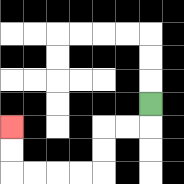{'start': '[6, 4]', 'end': '[0, 5]', 'path_directions': 'D,L,L,D,D,L,L,L,L,U,U', 'path_coordinates': '[[6, 4], [6, 5], [5, 5], [4, 5], [4, 6], [4, 7], [3, 7], [2, 7], [1, 7], [0, 7], [0, 6], [0, 5]]'}